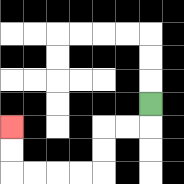{'start': '[6, 4]', 'end': '[0, 5]', 'path_directions': 'D,L,L,D,D,L,L,L,L,U,U', 'path_coordinates': '[[6, 4], [6, 5], [5, 5], [4, 5], [4, 6], [4, 7], [3, 7], [2, 7], [1, 7], [0, 7], [0, 6], [0, 5]]'}